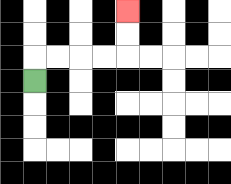{'start': '[1, 3]', 'end': '[5, 0]', 'path_directions': 'U,R,R,R,R,U,U', 'path_coordinates': '[[1, 3], [1, 2], [2, 2], [3, 2], [4, 2], [5, 2], [5, 1], [5, 0]]'}